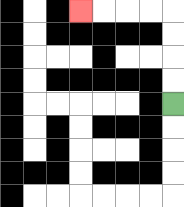{'start': '[7, 4]', 'end': '[3, 0]', 'path_directions': 'U,U,U,U,L,L,L,L', 'path_coordinates': '[[7, 4], [7, 3], [7, 2], [7, 1], [7, 0], [6, 0], [5, 0], [4, 0], [3, 0]]'}